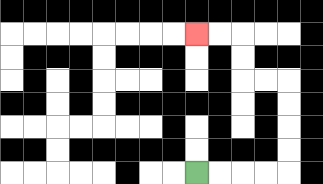{'start': '[8, 7]', 'end': '[8, 1]', 'path_directions': 'R,R,R,R,U,U,U,U,L,L,U,U,L,L', 'path_coordinates': '[[8, 7], [9, 7], [10, 7], [11, 7], [12, 7], [12, 6], [12, 5], [12, 4], [12, 3], [11, 3], [10, 3], [10, 2], [10, 1], [9, 1], [8, 1]]'}